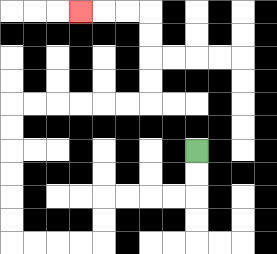{'start': '[8, 6]', 'end': '[3, 0]', 'path_directions': 'D,D,L,L,L,L,D,D,L,L,L,L,U,U,U,U,U,U,R,R,R,R,R,R,U,U,U,U,L,L,L', 'path_coordinates': '[[8, 6], [8, 7], [8, 8], [7, 8], [6, 8], [5, 8], [4, 8], [4, 9], [4, 10], [3, 10], [2, 10], [1, 10], [0, 10], [0, 9], [0, 8], [0, 7], [0, 6], [0, 5], [0, 4], [1, 4], [2, 4], [3, 4], [4, 4], [5, 4], [6, 4], [6, 3], [6, 2], [6, 1], [6, 0], [5, 0], [4, 0], [3, 0]]'}